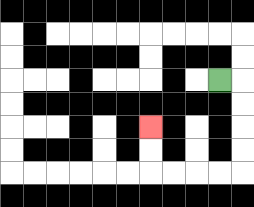{'start': '[9, 3]', 'end': '[6, 5]', 'path_directions': 'R,D,D,D,D,L,L,L,L,U,U', 'path_coordinates': '[[9, 3], [10, 3], [10, 4], [10, 5], [10, 6], [10, 7], [9, 7], [8, 7], [7, 7], [6, 7], [6, 6], [6, 5]]'}